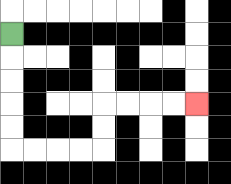{'start': '[0, 1]', 'end': '[8, 4]', 'path_directions': 'D,D,D,D,D,R,R,R,R,U,U,R,R,R,R', 'path_coordinates': '[[0, 1], [0, 2], [0, 3], [0, 4], [0, 5], [0, 6], [1, 6], [2, 6], [3, 6], [4, 6], [4, 5], [4, 4], [5, 4], [6, 4], [7, 4], [8, 4]]'}